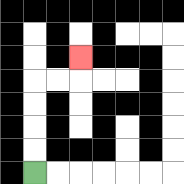{'start': '[1, 7]', 'end': '[3, 2]', 'path_directions': 'U,U,U,U,R,R,U', 'path_coordinates': '[[1, 7], [1, 6], [1, 5], [1, 4], [1, 3], [2, 3], [3, 3], [3, 2]]'}